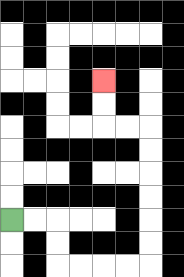{'start': '[0, 9]', 'end': '[4, 3]', 'path_directions': 'R,R,D,D,R,R,R,R,U,U,U,U,U,U,L,L,U,U', 'path_coordinates': '[[0, 9], [1, 9], [2, 9], [2, 10], [2, 11], [3, 11], [4, 11], [5, 11], [6, 11], [6, 10], [6, 9], [6, 8], [6, 7], [6, 6], [6, 5], [5, 5], [4, 5], [4, 4], [4, 3]]'}